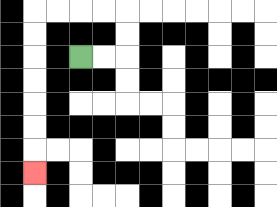{'start': '[3, 2]', 'end': '[1, 7]', 'path_directions': 'R,R,U,U,L,L,L,L,D,D,D,D,D,D,D', 'path_coordinates': '[[3, 2], [4, 2], [5, 2], [5, 1], [5, 0], [4, 0], [3, 0], [2, 0], [1, 0], [1, 1], [1, 2], [1, 3], [1, 4], [1, 5], [1, 6], [1, 7]]'}